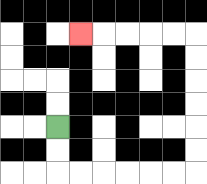{'start': '[2, 5]', 'end': '[3, 1]', 'path_directions': 'D,D,R,R,R,R,R,R,U,U,U,U,U,U,L,L,L,L,L', 'path_coordinates': '[[2, 5], [2, 6], [2, 7], [3, 7], [4, 7], [5, 7], [6, 7], [7, 7], [8, 7], [8, 6], [8, 5], [8, 4], [8, 3], [8, 2], [8, 1], [7, 1], [6, 1], [5, 1], [4, 1], [3, 1]]'}